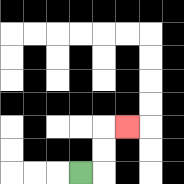{'start': '[3, 7]', 'end': '[5, 5]', 'path_directions': 'R,U,U,R', 'path_coordinates': '[[3, 7], [4, 7], [4, 6], [4, 5], [5, 5]]'}